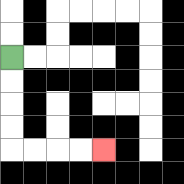{'start': '[0, 2]', 'end': '[4, 6]', 'path_directions': 'D,D,D,D,R,R,R,R', 'path_coordinates': '[[0, 2], [0, 3], [0, 4], [0, 5], [0, 6], [1, 6], [2, 6], [3, 6], [4, 6]]'}